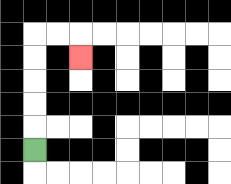{'start': '[1, 6]', 'end': '[3, 2]', 'path_directions': 'U,U,U,U,U,R,R,D', 'path_coordinates': '[[1, 6], [1, 5], [1, 4], [1, 3], [1, 2], [1, 1], [2, 1], [3, 1], [3, 2]]'}